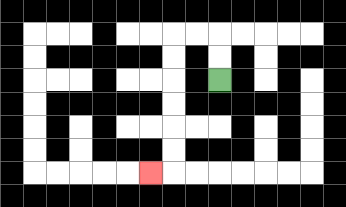{'start': '[9, 3]', 'end': '[6, 7]', 'path_directions': 'U,U,L,L,D,D,D,D,D,D,L', 'path_coordinates': '[[9, 3], [9, 2], [9, 1], [8, 1], [7, 1], [7, 2], [7, 3], [7, 4], [7, 5], [7, 6], [7, 7], [6, 7]]'}